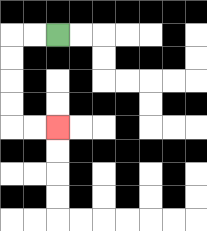{'start': '[2, 1]', 'end': '[2, 5]', 'path_directions': 'L,L,D,D,D,D,R,R', 'path_coordinates': '[[2, 1], [1, 1], [0, 1], [0, 2], [0, 3], [0, 4], [0, 5], [1, 5], [2, 5]]'}